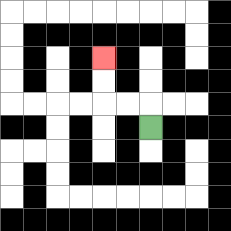{'start': '[6, 5]', 'end': '[4, 2]', 'path_directions': 'U,L,L,U,U', 'path_coordinates': '[[6, 5], [6, 4], [5, 4], [4, 4], [4, 3], [4, 2]]'}